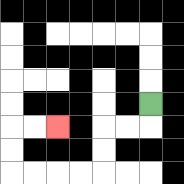{'start': '[6, 4]', 'end': '[2, 5]', 'path_directions': 'D,L,L,D,D,L,L,L,L,U,U,R,R', 'path_coordinates': '[[6, 4], [6, 5], [5, 5], [4, 5], [4, 6], [4, 7], [3, 7], [2, 7], [1, 7], [0, 7], [0, 6], [0, 5], [1, 5], [2, 5]]'}